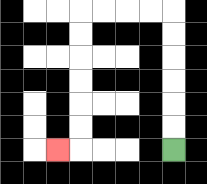{'start': '[7, 6]', 'end': '[2, 6]', 'path_directions': 'U,U,U,U,U,U,L,L,L,L,D,D,D,D,D,D,L', 'path_coordinates': '[[7, 6], [7, 5], [7, 4], [7, 3], [7, 2], [7, 1], [7, 0], [6, 0], [5, 0], [4, 0], [3, 0], [3, 1], [3, 2], [3, 3], [3, 4], [3, 5], [3, 6], [2, 6]]'}